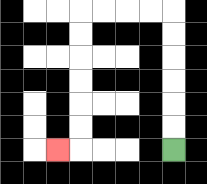{'start': '[7, 6]', 'end': '[2, 6]', 'path_directions': 'U,U,U,U,U,U,L,L,L,L,D,D,D,D,D,D,L', 'path_coordinates': '[[7, 6], [7, 5], [7, 4], [7, 3], [7, 2], [7, 1], [7, 0], [6, 0], [5, 0], [4, 0], [3, 0], [3, 1], [3, 2], [3, 3], [3, 4], [3, 5], [3, 6], [2, 6]]'}